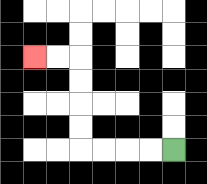{'start': '[7, 6]', 'end': '[1, 2]', 'path_directions': 'L,L,L,L,U,U,U,U,L,L', 'path_coordinates': '[[7, 6], [6, 6], [5, 6], [4, 6], [3, 6], [3, 5], [3, 4], [3, 3], [3, 2], [2, 2], [1, 2]]'}